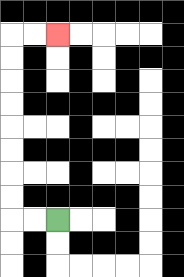{'start': '[2, 9]', 'end': '[2, 1]', 'path_directions': 'L,L,U,U,U,U,U,U,U,U,R,R', 'path_coordinates': '[[2, 9], [1, 9], [0, 9], [0, 8], [0, 7], [0, 6], [0, 5], [0, 4], [0, 3], [0, 2], [0, 1], [1, 1], [2, 1]]'}